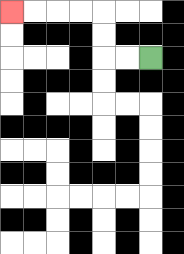{'start': '[6, 2]', 'end': '[0, 0]', 'path_directions': 'L,L,U,U,L,L,L,L', 'path_coordinates': '[[6, 2], [5, 2], [4, 2], [4, 1], [4, 0], [3, 0], [2, 0], [1, 0], [0, 0]]'}